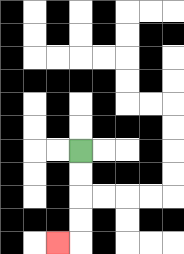{'start': '[3, 6]', 'end': '[2, 10]', 'path_directions': 'D,D,D,D,L', 'path_coordinates': '[[3, 6], [3, 7], [3, 8], [3, 9], [3, 10], [2, 10]]'}